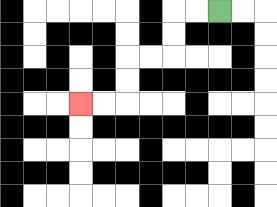{'start': '[9, 0]', 'end': '[3, 4]', 'path_directions': 'L,L,D,D,L,L,D,D,L,L', 'path_coordinates': '[[9, 0], [8, 0], [7, 0], [7, 1], [7, 2], [6, 2], [5, 2], [5, 3], [5, 4], [4, 4], [3, 4]]'}